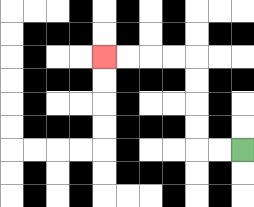{'start': '[10, 6]', 'end': '[4, 2]', 'path_directions': 'L,L,U,U,U,U,L,L,L,L', 'path_coordinates': '[[10, 6], [9, 6], [8, 6], [8, 5], [8, 4], [8, 3], [8, 2], [7, 2], [6, 2], [5, 2], [4, 2]]'}